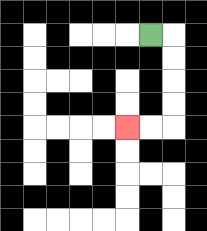{'start': '[6, 1]', 'end': '[5, 5]', 'path_directions': 'R,D,D,D,D,L,L', 'path_coordinates': '[[6, 1], [7, 1], [7, 2], [7, 3], [7, 4], [7, 5], [6, 5], [5, 5]]'}